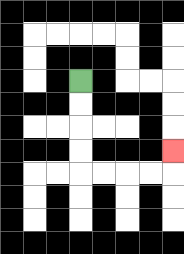{'start': '[3, 3]', 'end': '[7, 6]', 'path_directions': 'D,D,D,D,R,R,R,R,U', 'path_coordinates': '[[3, 3], [3, 4], [3, 5], [3, 6], [3, 7], [4, 7], [5, 7], [6, 7], [7, 7], [7, 6]]'}